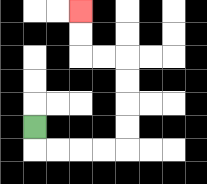{'start': '[1, 5]', 'end': '[3, 0]', 'path_directions': 'D,R,R,R,R,U,U,U,U,L,L,U,U', 'path_coordinates': '[[1, 5], [1, 6], [2, 6], [3, 6], [4, 6], [5, 6], [5, 5], [5, 4], [5, 3], [5, 2], [4, 2], [3, 2], [3, 1], [3, 0]]'}